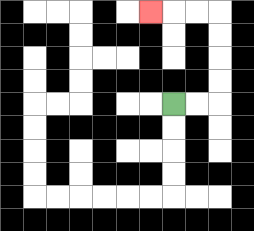{'start': '[7, 4]', 'end': '[6, 0]', 'path_directions': 'R,R,U,U,U,U,L,L,L', 'path_coordinates': '[[7, 4], [8, 4], [9, 4], [9, 3], [9, 2], [9, 1], [9, 0], [8, 0], [7, 0], [6, 0]]'}